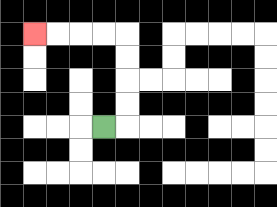{'start': '[4, 5]', 'end': '[1, 1]', 'path_directions': 'R,U,U,U,U,L,L,L,L', 'path_coordinates': '[[4, 5], [5, 5], [5, 4], [5, 3], [5, 2], [5, 1], [4, 1], [3, 1], [2, 1], [1, 1]]'}